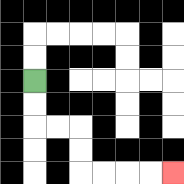{'start': '[1, 3]', 'end': '[7, 7]', 'path_directions': 'D,D,R,R,D,D,R,R,R,R', 'path_coordinates': '[[1, 3], [1, 4], [1, 5], [2, 5], [3, 5], [3, 6], [3, 7], [4, 7], [5, 7], [6, 7], [7, 7]]'}